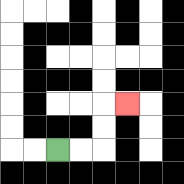{'start': '[2, 6]', 'end': '[5, 4]', 'path_directions': 'R,R,U,U,R', 'path_coordinates': '[[2, 6], [3, 6], [4, 6], [4, 5], [4, 4], [5, 4]]'}